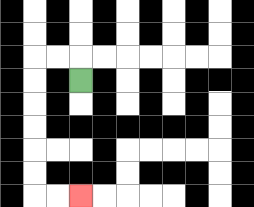{'start': '[3, 3]', 'end': '[3, 8]', 'path_directions': 'U,L,L,D,D,D,D,D,D,R,R', 'path_coordinates': '[[3, 3], [3, 2], [2, 2], [1, 2], [1, 3], [1, 4], [1, 5], [1, 6], [1, 7], [1, 8], [2, 8], [3, 8]]'}